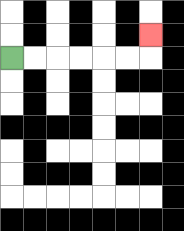{'start': '[0, 2]', 'end': '[6, 1]', 'path_directions': 'R,R,R,R,R,R,U', 'path_coordinates': '[[0, 2], [1, 2], [2, 2], [3, 2], [4, 2], [5, 2], [6, 2], [6, 1]]'}